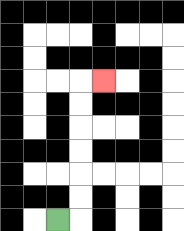{'start': '[2, 9]', 'end': '[4, 3]', 'path_directions': 'R,U,U,U,U,U,U,R', 'path_coordinates': '[[2, 9], [3, 9], [3, 8], [3, 7], [3, 6], [3, 5], [3, 4], [3, 3], [4, 3]]'}